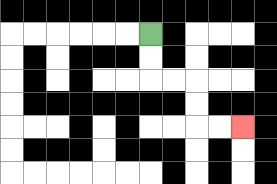{'start': '[6, 1]', 'end': '[10, 5]', 'path_directions': 'D,D,R,R,D,D,R,R', 'path_coordinates': '[[6, 1], [6, 2], [6, 3], [7, 3], [8, 3], [8, 4], [8, 5], [9, 5], [10, 5]]'}